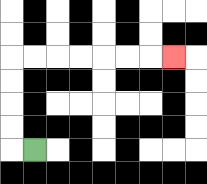{'start': '[1, 6]', 'end': '[7, 2]', 'path_directions': 'L,U,U,U,U,R,R,R,R,R,R,R', 'path_coordinates': '[[1, 6], [0, 6], [0, 5], [0, 4], [0, 3], [0, 2], [1, 2], [2, 2], [3, 2], [4, 2], [5, 2], [6, 2], [7, 2]]'}